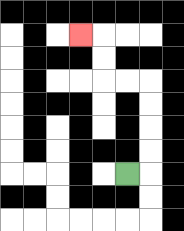{'start': '[5, 7]', 'end': '[3, 1]', 'path_directions': 'R,U,U,U,U,L,L,U,U,L', 'path_coordinates': '[[5, 7], [6, 7], [6, 6], [6, 5], [6, 4], [6, 3], [5, 3], [4, 3], [4, 2], [4, 1], [3, 1]]'}